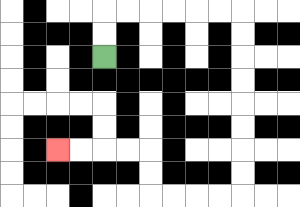{'start': '[4, 2]', 'end': '[2, 6]', 'path_directions': 'U,U,R,R,R,R,R,R,D,D,D,D,D,D,D,D,L,L,L,L,U,U,L,L,L,L', 'path_coordinates': '[[4, 2], [4, 1], [4, 0], [5, 0], [6, 0], [7, 0], [8, 0], [9, 0], [10, 0], [10, 1], [10, 2], [10, 3], [10, 4], [10, 5], [10, 6], [10, 7], [10, 8], [9, 8], [8, 8], [7, 8], [6, 8], [6, 7], [6, 6], [5, 6], [4, 6], [3, 6], [2, 6]]'}